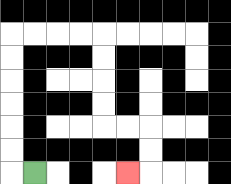{'start': '[1, 7]', 'end': '[5, 7]', 'path_directions': 'L,U,U,U,U,U,U,R,R,R,R,D,D,D,D,R,R,D,D,L', 'path_coordinates': '[[1, 7], [0, 7], [0, 6], [0, 5], [0, 4], [0, 3], [0, 2], [0, 1], [1, 1], [2, 1], [3, 1], [4, 1], [4, 2], [4, 3], [4, 4], [4, 5], [5, 5], [6, 5], [6, 6], [6, 7], [5, 7]]'}